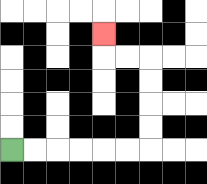{'start': '[0, 6]', 'end': '[4, 1]', 'path_directions': 'R,R,R,R,R,R,U,U,U,U,L,L,U', 'path_coordinates': '[[0, 6], [1, 6], [2, 6], [3, 6], [4, 6], [5, 6], [6, 6], [6, 5], [6, 4], [6, 3], [6, 2], [5, 2], [4, 2], [4, 1]]'}